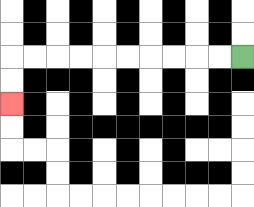{'start': '[10, 2]', 'end': '[0, 4]', 'path_directions': 'L,L,L,L,L,L,L,L,L,L,D,D', 'path_coordinates': '[[10, 2], [9, 2], [8, 2], [7, 2], [6, 2], [5, 2], [4, 2], [3, 2], [2, 2], [1, 2], [0, 2], [0, 3], [0, 4]]'}